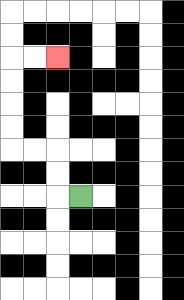{'start': '[3, 8]', 'end': '[2, 2]', 'path_directions': 'L,U,U,L,L,U,U,U,U,R,R', 'path_coordinates': '[[3, 8], [2, 8], [2, 7], [2, 6], [1, 6], [0, 6], [0, 5], [0, 4], [0, 3], [0, 2], [1, 2], [2, 2]]'}